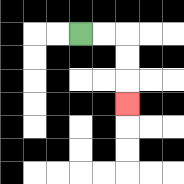{'start': '[3, 1]', 'end': '[5, 4]', 'path_directions': 'R,R,D,D,D', 'path_coordinates': '[[3, 1], [4, 1], [5, 1], [5, 2], [5, 3], [5, 4]]'}